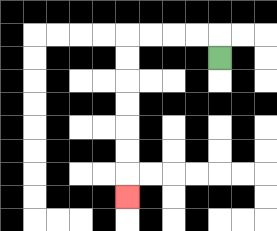{'start': '[9, 2]', 'end': '[5, 8]', 'path_directions': 'U,L,L,L,L,D,D,D,D,D,D,D', 'path_coordinates': '[[9, 2], [9, 1], [8, 1], [7, 1], [6, 1], [5, 1], [5, 2], [5, 3], [5, 4], [5, 5], [5, 6], [5, 7], [5, 8]]'}